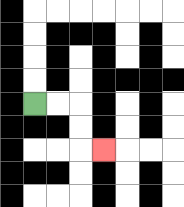{'start': '[1, 4]', 'end': '[4, 6]', 'path_directions': 'R,R,D,D,R', 'path_coordinates': '[[1, 4], [2, 4], [3, 4], [3, 5], [3, 6], [4, 6]]'}